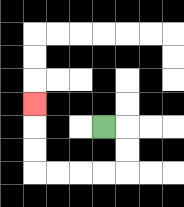{'start': '[4, 5]', 'end': '[1, 4]', 'path_directions': 'R,D,D,L,L,L,L,U,U,U', 'path_coordinates': '[[4, 5], [5, 5], [5, 6], [5, 7], [4, 7], [3, 7], [2, 7], [1, 7], [1, 6], [1, 5], [1, 4]]'}